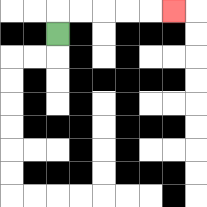{'start': '[2, 1]', 'end': '[7, 0]', 'path_directions': 'U,R,R,R,R,R', 'path_coordinates': '[[2, 1], [2, 0], [3, 0], [4, 0], [5, 0], [6, 0], [7, 0]]'}